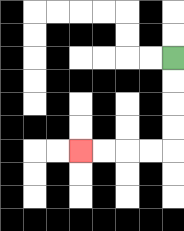{'start': '[7, 2]', 'end': '[3, 6]', 'path_directions': 'D,D,D,D,L,L,L,L', 'path_coordinates': '[[7, 2], [7, 3], [7, 4], [7, 5], [7, 6], [6, 6], [5, 6], [4, 6], [3, 6]]'}